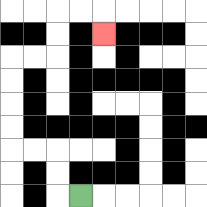{'start': '[3, 8]', 'end': '[4, 1]', 'path_directions': 'L,U,U,L,L,U,U,U,U,R,R,U,U,R,R,D', 'path_coordinates': '[[3, 8], [2, 8], [2, 7], [2, 6], [1, 6], [0, 6], [0, 5], [0, 4], [0, 3], [0, 2], [1, 2], [2, 2], [2, 1], [2, 0], [3, 0], [4, 0], [4, 1]]'}